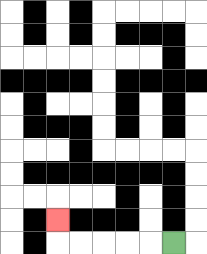{'start': '[7, 10]', 'end': '[2, 9]', 'path_directions': 'L,L,L,L,L,U', 'path_coordinates': '[[7, 10], [6, 10], [5, 10], [4, 10], [3, 10], [2, 10], [2, 9]]'}